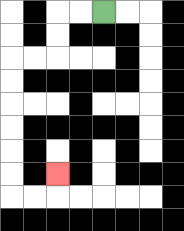{'start': '[4, 0]', 'end': '[2, 7]', 'path_directions': 'L,L,D,D,L,L,D,D,D,D,D,D,R,R,U', 'path_coordinates': '[[4, 0], [3, 0], [2, 0], [2, 1], [2, 2], [1, 2], [0, 2], [0, 3], [0, 4], [0, 5], [0, 6], [0, 7], [0, 8], [1, 8], [2, 8], [2, 7]]'}